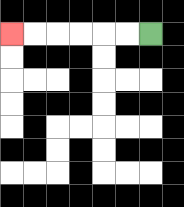{'start': '[6, 1]', 'end': '[0, 1]', 'path_directions': 'L,L,L,L,L,L', 'path_coordinates': '[[6, 1], [5, 1], [4, 1], [3, 1], [2, 1], [1, 1], [0, 1]]'}